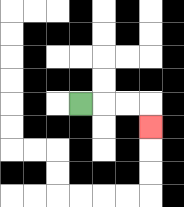{'start': '[3, 4]', 'end': '[6, 5]', 'path_directions': 'R,R,R,D', 'path_coordinates': '[[3, 4], [4, 4], [5, 4], [6, 4], [6, 5]]'}